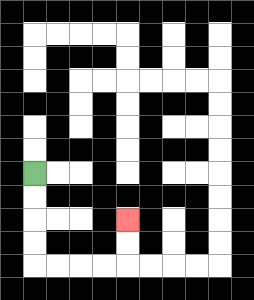{'start': '[1, 7]', 'end': '[5, 9]', 'path_directions': 'D,D,D,D,R,R,R,R,U,U', 'path_coordinates': '[[1, 7], [1, 8], [1, 9], [1, 10], [1, 11], [2, 11], [3, 11], [4, 11], [5, 11], [5, 10], [5, 9]]'}